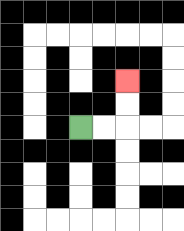{'start': '[3, 5]', 'end': '[5, 3]', 'path_directions': 'R,R,U,U', 'path_coordinates': '[[3, 5], [4, 5], [5, 5], [5, 4], [5, 3]]'}